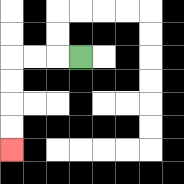{'start': '[3, 2]', 'end': '[0, 6]', 'path_directions': 'L,L,L,D,D,D,D', 'path_coordinates': '[[3, 2], [2, 2], [1, 2], [0, 2], [0, 3], [0, 4], [0, 5], [0, 6]]'}